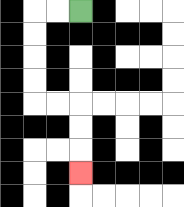{'start': '[3, 0]', 'end': '[3, 7]', 'path_directions': 'L,L,D,D,D,D,R,R,D,D,D', 'path_coordinates': '[[3, 0], [2, 0], [1, 0], [1, 1], [1, 2], [1, 3], [1, 4], [2, 4], [3, 4], [3, 5], [3, 6], [3, 7]]'}